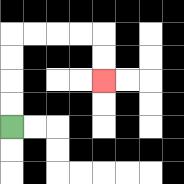{'start': '[0, 5]', 'end': '[4, 3]', 'path_directions': 'U,U,U,U,R,R,R,R,D,D', 'path_coordinates': '[[0, 5], [0, 4], [0, 3], [0, 2], [0, 1], [1, 1], [2, 1], [3, 1], [4, 1], [4, 2], [4, 3]]'}